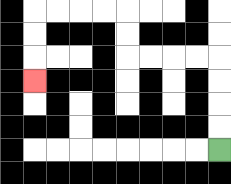{'start': '[9, 6]', 'end': '[1, 3]', 'path_directions': 'U,U,U,U,L,L,L,L,U,U,L,L,L,L,D,D,D', 'path_coordinates': '[[9, 6], [9, 5], [9, 4], [9, 3], [9, 2], [8, 2], [7, 2], [6, 2], [5, 2], [5, 1], [5, 0], [4, 0], [3, 0], [2, 0], [1, 0], [1, 1], [1, 2], [1, 3]]'}